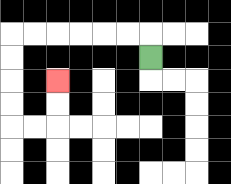{'start': '[6, 2]', 'end': '[2, 3]', 'path_directions': 'U,L,L,L,L,L,L,D,D,D,D,R,R,U,U', 'path_coordinates': '[[6, 2], [6, 1], [5, 1], [4, 1], [3, 1], [2, 1], [1, 1], [0, 1], [0, 2], [0, 3], [0, 4], [0, 5], [1, 5], [2, 5], [2, 4], [2, 3]]'}